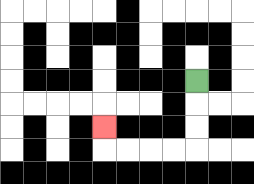{'start': '[8, 3]', 'end': '[4, 5]', 'path_directions': 'D,D,D,L,L,L,L,U', 'path_coordinates': '[[8, 3], [8, 4], [8, 5], [8, 6], [7, 6], [6, 6], [5, 6], [4, 6], [4, 5]]'}